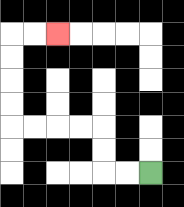{'start': '[6, 7]', 'end': '[2, 1]', 'path_directions': 'L,L,U,U,L,L,L,L,U,U,U,U,R,R', 'path_coordinates': '[[6, 7], [5, 7], [4, 7], [4, 6], [4, 5], [3, 5], [2, 5], [1, 5], [0, 5], [0, 4], [0, 3], [0, 2], [0, 1], [1, 1], [2, 1]]'}